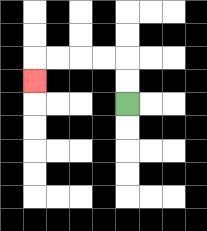{'start': '[5, 4]', 'end': '[1, 3]', 'path_directions': 'U,U,L,L,L,L,D', 'path_coordinates': '[[5, 4], [5, 3], [5, 2], [4, 2], [3, 2], [2, 2], [1, 2], [1, 3]]'}